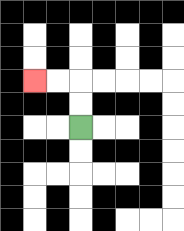{'start': '[3, 5]', 'end': '[1, 3]', 'path_directions': 'U,U,L,L', 'path_coordinates': '[[3, 5], [3, 4], [3, 3], [2, 3], [1, 3]]'}